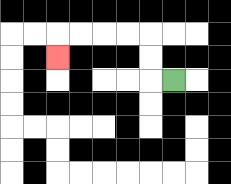{'start': '[7, 3]', 'end': '[2, 2]', 'path_directions': 'L,U,U,L,L,L,L,D', 'path_coordinates': '[[7, 3], [6, 3], [6, 2], [6, 1], [5, 1], [4, 1], [3, 1], [2, 1], [2, 2]]'}